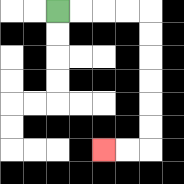{'start': '[2, 0]', 'end': '[4, 6]', 'path_directions': 'R,R,R,R,D,D,D,D,D,D,L,L', 'path_coordinates': '[[2, 0], [3, 0], [4, 0], [5, 0], [6, 0], [6, 1], [6, 2], [6, 3], [6, 4], [6, 5], [6, 6], [5, 6], [4, 6]]'}